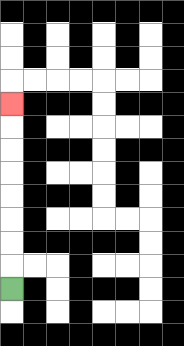{'start': '[0, 12]', 'end': '[0, 4]', 'path_directions': 'U,U,U,U,U,U,U,U', 'path_coordinates': '[[0, 12], [0, 11], [0, 10], [0, 9], [0, 8], [0, 7], [0, 6], [0, 5], [0, 4]]'}